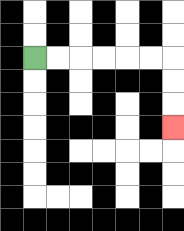{'start': '[1, 2]', 'end': '[7, 5]', 'path_directions': 'R,R,R,R,R,R,D,D,D', 'path_coordinates': '[[1, 2], [2, 2], [3, 2], [4, 2], [5, 2], [6, 2], [7, 2], [7, 3], [7, 4], [7, 5]]'}